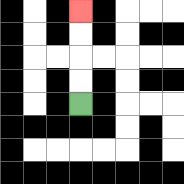{'start': '[3, 4]', 'end': '[3, 0]', 'path_directions': 'U,U,U,U', 'path_coordinates': '[[3, 4], [3, 3], [3, 2], [3, 1], [3, 0]]'}